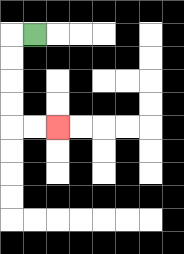{'start': '[1, 1]', 'end': '[2, 5]', 'path_directions': 'L,D,D,D,D,R,R', 'path_coordinates': '[[1, 1], [0, 1], [0, 2], [0, 3], [0, 4], [0, 5], [1, 5], [2, 5]]'}